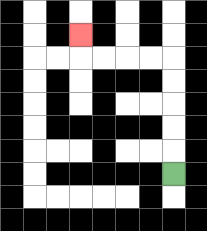{'start': '[7, 7]', 'end': '[3, 1]', 'path_directions': 'U,U,U,U,U,L,L,L,L,U', 'path_coordinates': '[[7, 7], [7, 6], [7, 5], [7, 4], [7, 3], [7, 2], [6, 2], [5, 2], [4, 2], [3, 2], [3, 1]]'}